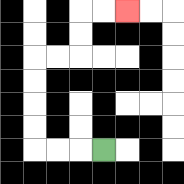{'start': '[4, 6]', 'end': '[5, 0]', 'path_directions': 'L,L,L,U,U,U,U,R,R,U,U,R,R', 'path_coordinates': '[[4, 6], [3, 6], [2, 6], [1, 6], [1, 5], [1, 4], [1, 3], [1, 2], [2, 2], [3, 2], [3, 1], [3, 0], [4, 0], [5, 0]]'}